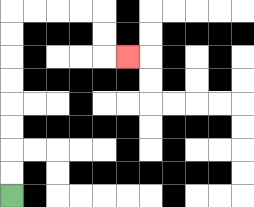{'start': '[0, 8]', 'end': '[5, 2]', 'path_directions': 'U,U,U,U,U,U,U,U,R,R,R,R,D,D,R', 'path_coordinates': '[[0, 8], [0, 7], [0, 6], [0, 5], [0, 4], [0, 3], [0, 2], [0, 1], [0, 0], [1, 0], [2, 0], [3, 0], [4, 0], [4, 1], [4, 2], [5, 2]]'}